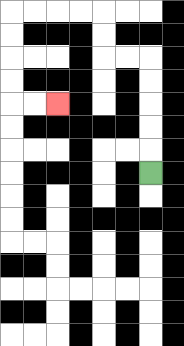{'start': '[6, 7]', 'end': '[2, 4]', 'path_directions': 'U,U,U,U,U,L,L,U,U,L,L,L,L,D,D,D,D,R,R', 'path_coordinates': '[[6, 7], [6, 6], [6, 5], [6, 4], [6, 3], [6, 2], [5, 2], [4, 2], [4, 1], [4, 0], [3, 0], [2, 0], [1, 0], [0, 0], [0, 1], [0, 2], [0, 3], [0, 4], [1, 4], [2, 4]]'}